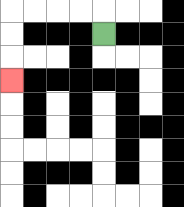{'start': '[4, 1]', 'end': '[0, 3]', 'path_directions': 'U,L,L,L,L,D,D,D', 'path_coordinates': '[[4, 1], [4, 0], [3, 0], [2, 0], [1, 0], [0, 0], [0, 1], [0, 2], [0, 3]]'}